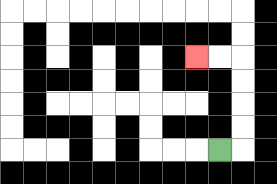{'start': '[9, 6]', 'end': '[8, 2]', 'path_directions': 'R,U,U,U,U,L,L', 'path_coordinates': '[[9, 6], [10, 6], [10, 5], [10, 4], [10, 3], [10, 2], [9, 2], [8, 2]]'}